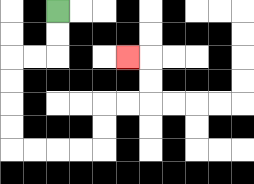{'start': '[2, 0]', 'end': '[5, 2]', 'path_directions': 'D,D,L,L,D,D,D,D,R,R,R,R,U,U,R,R,U,U,L', 'path_coordinates': '[[2, 0], [2, 1], [2, 2], [1, 2], [0, 2], [0, 3], [0, 4], [0, 5], [0, 6], [1, 6], [2, 6], [3, 6], [4, 6], [4, 5], [4, 4], [5, 4], [6, 4], [6, 3], [6, 2], [5, 2]]'}